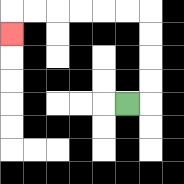{'start': '[5, 4]', 'end': '[0, 1]', 'path_directions': 'R,U,U,U,U,L,L,L,L,L,L,D', 'path_coordinates': '[[5, 4], [6, 4], [6, 3], [6, 2], [6, 1], [6, 0], [5, 0], [4, 0], [3, 0], [2, 0], [1, 0], [0, 0], [0, 1]]'}